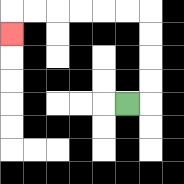{'start': '[5, 4]', 'end': '[0, 1]', 'path_directions': 'R,U,U,U,U,L,L,L,L,L,L,D', 'path_coordinates': '[[5, 4], [6, 4], [6, 3], [6, 2], [6, 1], [6, 0], [5, 0], [4, 0], [3, 0], [2, 0], [1, 0], [0, 0], [0, 1]]'}